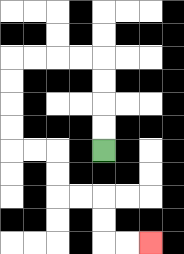{'start': '[4, 6]', 'end': '[6, 10]', 'path_directions': 'U,U,U,U,L,L,L,L,D,D,D,D,R,R,D,D,R,R,D,D,R,R', 'path_coordinates': '[[4, 6], [4, 5], [4, 4], [4, 3], [4, 2], [3, 2], [2, 2], [1, 2], [0, 2], [0, 3], [0, 4], [0, 5], [0, 6], [1, 6], [2, 6], [2, 7], [2, 8], [3, 8], [4, 8], [4, 9], [4, 10], [5, 10], [6, 10]]'}